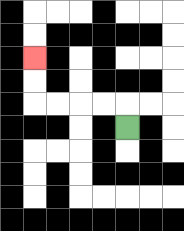{'start': '[5, 5]', 'end': '[1, 2]', 'path_directions': 'U,L,L,L,L,U,U', 'path_coordinates': '[[5, 5], [5, 4], [4, 4], [3, 4], [2, 4], [1, 4], [1, 3], [1, 2]]'}